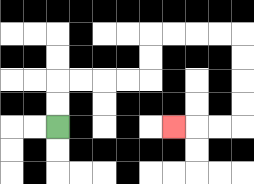{'start': '[2, 5]', 'end': '[7, 5]', 'path_directions': 'U,U,R,R,R,R,U,U,R,R,R,R,D,D,D,D,L,L,L', 'path_coordinates': '[[2, 5], [2, 4], [2, 3], [3, 3], [4, 3], [5, 3], [6, 3], [6, 2], [6, 1], [7, 1], [8, 1], [9, 1], [10, 1], [10, 2], [10, 3], [10, 4], [10, 5], [9, 5], [8, 5], [7, 5]]'}